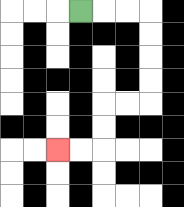{'start': '[3, 0]', 'end': '[2, 6]', 'path_directions': 'R,R,R,D,D,D,D,L,L,D,D,L,L', 'path_coordinates': '[[3, 0], [4, 0], [5, 0], [6, 0], [6, 1], [6, 2], [6, 3], [6, 4], [5, 4], [4, 4], [4, 5], [4, 6], [3, 6], [2, 6]]'}